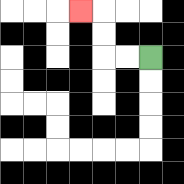{'start': '[6, 2]', 'end': '[3, 0]', 'path_directions': 'L,L,U,U,L', 'path_coordinates': '[[6, 2], [5, 2], [4, 2], [4, 1], [4, 0], [3, 0]]'}